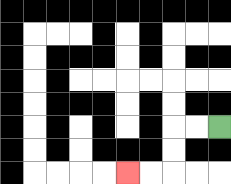{'start': '[9, 5]', 'end': '[5, 7]', 'path_directions': 'L,L,D,D,L,L', 'path_coordinates': '[[9, 5], [8, 5], [7, 5], [7, 6], [7, 7], [6, 7], [5, 7]]'}